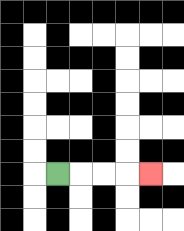{'start': '[2, 7]', 'end': '[6, 7]', 'path_directions': 'R,R,R,R', 'path_coordinates': '[[2, 7], [3, 7], [4, 7], [5, 7], [6, 7]]'}